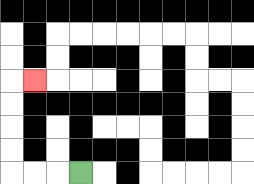{'start': '[3, 7]', 'end': '[1, 3]', 'path_directions': 'L,L,L,U,U,U,U,R', 'path_coordinates': '[[3, 7], [2, 7], [1, 7], [0, 7], [0, 6], [0, 5], [0, 4], [0, 3], [1, 3]]'}